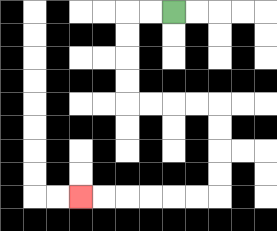{'start': '[7, 0]', 'end': '[3, 8]', 'path_directions': 'L,L,D,D,D,D,R,R,R,R,D,D,D,D,L,L,L,L,L,L', 'path_coordinates': '[[7, 0], [6, 0], [5, 0], [5, 1], [5, 2], [5, 3], [5, 4], [6, 4], [7, 4], [8, 4], [9, 4], [9, 5], [9, 6], [9, 7], [9, 8], [8, 8], [7, 8], [6, 8], [5, 8], [4, 8], [3, 8]]'}